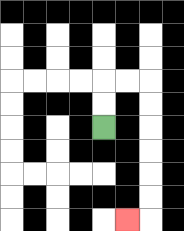{'start': '[4, 5]', 'end': '[5, 9]', 'path_directions': 'U,U,R,R,D,D,D,D,D,D,L', 'path_coordinates': '[[4, 5], [4, 4], [4, 3], [5, 3], [6, 3], [6, 4], [6, 5], [6, 6], [6, 7], [6, 8], [6, 9], [5, 9]]'}